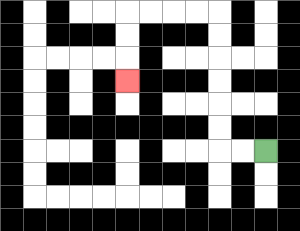{'start': '[11, 6]', 'end': '[5, 3]', 'path_directions': 'L,L,U,U,U,U,U,U,L,L,L,L,D,D,D', 'path_coordinates': '[[11, 6], [10, 6], [9, 6], [9, 5], [9, 4], [9, 3], [9, 2], [9, 1], [9, 0], [8, 0], [7, 0], [6, 0], [5, 0], [5, 1], [5, 2], [5, 3]]'}